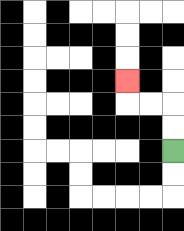{'start': '[7, 6]', 'end': '[5, 3]', 'path_directions': 'U,U,L,L,U', 'path_coordinates': '[[7, 6], [7, 5], [7, 4], [6, 4], [5, 4], [5, 3]]'}